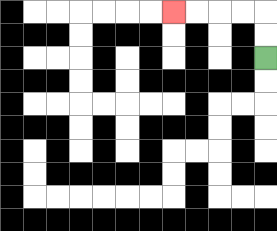{'start': '[11, 2]', 'end': '[7, 0]', 'path_directions': 'U,U,L,L,L,L', 'path_coordinates': '[[11, 2], [11, 1], [11, 0], [10, 0], [9, 0], [8, 0], [7, 0]]'}